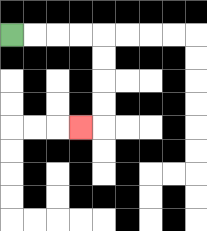{'start': '[0, 1]', 'end': '[3, 5]', 'path_directions': 'R,R,R,R,D,D,D,D,L', 'path_coordinates': '[[0, 1], [1, 1], [2, 1], [3, 1], [4, 1], [4, 2], [4, 3], [4, 4], [4, 5], [3, 5]]'}